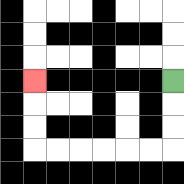{'start': '[7, 3]', 'end': '[1, 3]', 'path_directions': 'D,D,D,L,L,L,L,L,L,U,U,U', 'path_coordinates': '[[7, 3], [7, 4], [7, 5], [7, 6], [6, 6], [5, 6], [4, 6], [3, 6], [2, 6], [1, 6], [1, 5], [1, 4], [1, 3]]'}